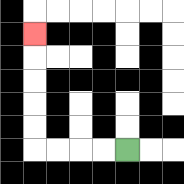{'start': '[5, 6]', 'end': '[1, 1]', 'path_directions': 'L,L,L,L,U,U,U,U,U', 'path_coordinates': '[[5, 6], [4, 6], [3, 6], [2, 6], [1, 6], [1, 5], [1, 4], [1, 3], [1, 2], [1, 1]]'}